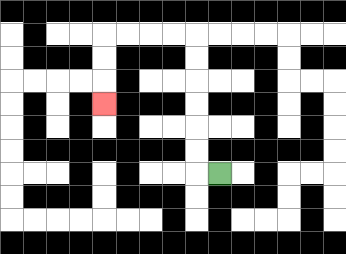{'start': '[9, 7]', 'end': '[4, 4]', 'path_directions': 'L,U,U,U,U,U,U,L,L,L,L,D,D,D', 'path_coordinates': '[[9, 7], [8, 7], [8, 6], [8, 5], [8, 4], [8, 3], [8, 2], [8, 1], [7, 1], [6, 1], [5, 1], [4, 1], [4, 2], [4, 3], [4, 4]]'}